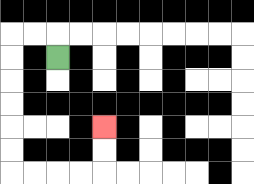{'start': '[2, 2]', 'end': '[4, 5]', 'path_directions': 'U,L,L,D,D,D,D,D,D,R,R,R,R,U,U', 'path_coordinates': '[[2, 2], [2, 1], [1, 1], [0, 1], [0, 2], [0, 3], [0, 4], [0, 5], [0, 6], [0, 7], [1, 7], [2, 7], [3, 7], [4, 7], [4, 6], [4, 5]]'}